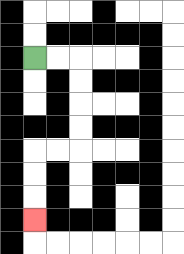{'start': '[1, 2]', 'end': '[1, 9]', 'path_directions': 'R,R,D,D,D,D,L,L,D,D,D', 'path_coordinates': '[[1, 2], [2, 2], [3, 2], [3, 3], [3, 4], [3, 5], [3, 6], [2, 6], [1, 6], [1, 7], [1, 8], [1, 9]]'}